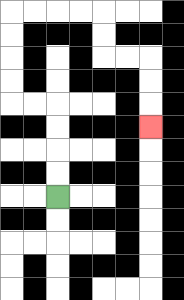{'start': '[2, 8]', 'end': '[6, 5]', 'path_directions': 'U,U,U,U,L,L,U,U,U,U,R,R,R,R,D,D,R,R,D,D,D', 'path_coordinates': '[[2, 8], [2, 7], [2, 6], [2, 5], [2, 4], [1, 4], [0, 4], [0, 3], [0, 2], [0, 1], [0, 0], [1, 0], [2, 0], [3, 0], [4, 0], [4, 1], [4, 2], [5, 2], [6, 2], [6, 3], [6, 4], [6, 5]]'}